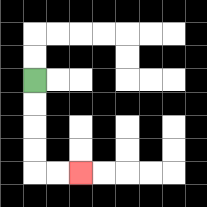{'start': '[1, 3]', 'end': '[3, 7]', 'path_directions': 'D,D,D,D,R,R', 'path_coordinates': '[[1, 3], [1, 4], [1, 5], [1, 6], [1, 7], [2, 7], [3, 7]]'}